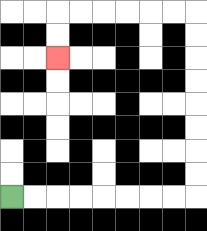{'start': '[0, 8]', 'end': '[2, 2]', 'path_directions': 'R,R,R,R,R,R,R,R,U,U,U,U,U,U,U,U,L,L,L,L,L,L,D,D', 'path_coordinates': '[[0, 8], [1, 8], [2, 8], [3, 8], [4, 8], [5, 8], [6, 8], [7, 8], [8, 8], [8, 7], [8, 6], [8, 5], [8, 4], [8, 3], [8, 2], [8, 1], [8, 0], [7, 0], [6, 0], [5, 0], [4, 0], [3, 0], [2, 0], [2, 1], [2, 2]]'}